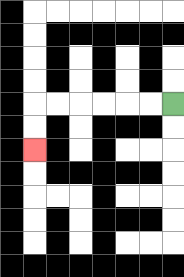{'start': '[7, 4]', 'end': '[1, 6]', 'path_directions': 'L,L,L,L,L,L,D,D', 'path_coordinates': '[[7, 4], [6, 4], [5, 4], [4, 4], [3, 4], [2, 4], [1, 4], [1, 5], [1, 6]]'}